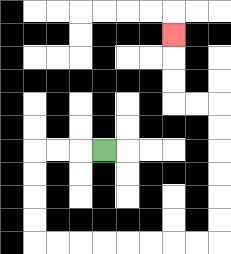{'start': '[4, 6]', 'end': '[7, 1]', 'path_directions': 'L,L,L,D,D,D,D,R,R,R,R,R,R,R,R,U,U,U,U,U,U,L,L,U,U,U', 'path_coordinates': '[[4, 6], [3, 6], [2, 6], [1, 6], [1, 7], [1, 8], [1, 9], [1, 10], [2, 10], [3, 10], [4, 10], [5, 10], [6, 10], [7, 10], [8, 10], [9, 10], [9, 9], [9, 8], [9, 7], [9, 6], [9, 5], [9, 4], [8, 4], [7, 4], [7, 3], [7, 2], [7, 1]]'}